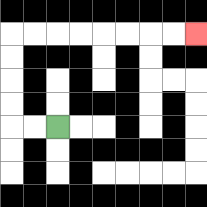{'start': '[2, 5]', 'end': '[8, 1]', 'path_directions': 'L,L,U,U,U,U,R,R,R,R,R,R,R,R', 'path_coordinates': '[[2, 5], [1, 5], [0, 5], [0, 4], [0, 3], [0, 2], [0, 1], [1, 1], [2, 1], [3, 1], [4, 1], [5, 1], [6, 1], [7, 1], [8, 1]]'}